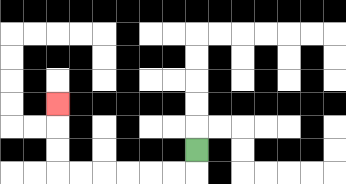{'start': '[8, 6]', 'end': '[2, 4]', 'path_directions': 'D,L,L,L,L,L,L,U,U,U', 'path_coordinates': '[[8, 6], [8, 7], [7, 7], [6, 7], [5, 7], [4, 7], [3, 7], [2, 7], [2, 6], [2, 5], [2, 4]]'}